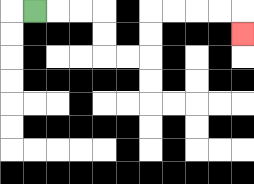{'start': '[1, 0]', 'end': '[10, 1]', 'path_directions': 'R,R,R,D,D,R,R,U,U,R,R,R,R,D', 'path_coordinates': '[[1, 0], [2, 0], [3, 0], [4, 0], [4, 1], [4, 2], [5, 2], [6, 2], [6, 1], [6, 0], [7, 0], [8, 0], [9, 0], [10, 0], [10, 1]]'}